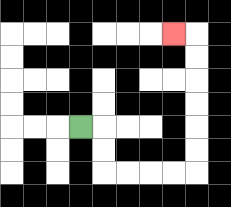{'start': '[3, 5]', 'end': '[7, 1]', 'path_directions': 'R,D,D,R,R,R,R,U,U,U,U,U,U,L', 'path_coordinates': '[[3, 5], [4, 5], [4, 6], [4, 7], [5, 7], [6, 7], [7, 7], [8, 7], [8, 6], [8, 5], [8, 4], [8, 3], [8, 2], [8, 1], [7, 1]]'}